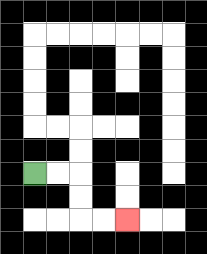{'start': '[1, 7]', 'end': '[5, 9]', 'path_directions': 'R,R,D,D,R,R', 'path_coordinates': '[[1, 7], [2, 7], [3, 7], [3, 8], [3, 9], [4, 9], [5, 9]]'}